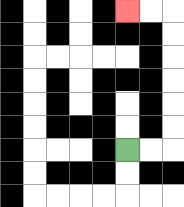{'start': '[5, 6]', 'end': '[5, 0]', 'path_directions': 'R,R,U,U,U,U,U,U,L,L', 'path_coordinates': '[[5, 6], [6, 6], [7, 6], [7, 5], [7, 4], [7, 3], [7, 2], [7, 1], [7, 0], [6, 0], [5, 0]]'}